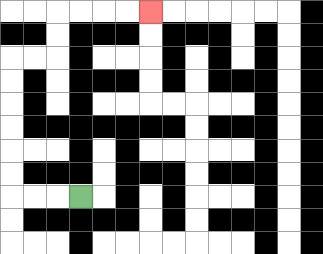{'start': '[3, 8]', 'end': '[6, 0]', 'path_directions': 'L,L,L,U,U,U,U,U,U,R,R,U,U,R,R,R,R', 'path_coordinates': '[[3, 8], [2, 8], [1, 8], [0, 8], [0, 7], [0, 6], [0, 5], [0, 4], [0, 3], [0, 2], [1, 2], [2, 2], [2, 1], [2, 0], [3, 0], [4, 0], [5, 0], [6, 0]]'}